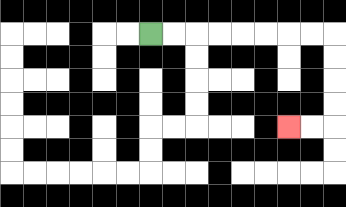{'start': '[6, 1]', 'end': '[12, 5]', 'path_directions': 'R,R,R,R,R,R,R,R,D,D,D,D,L,L', 'path_coordinates': '[[6, 1], [7, 1], [8, 1], [9, 1], [10, 1], [11, 1], [12, 1], [13, 1], [14, 1], [14, 2], [14, 3], [14, 4], [14, 5], [13, 5], [12, 5]]'}